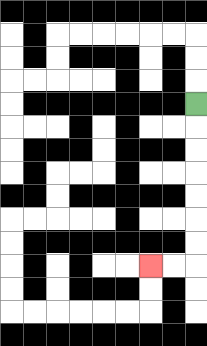{'start': '[8, 4]', 'end': '[6, 11]', 'path_directions': 'D,D,D,D,D,D,D,L,L', 'path_coordinates': '[[8, 4], [8, 5], [8, 6], [8, 7], [8, 8], [8, 9], [8, 10], [8, 11], [7, 11], [6, 11]]'}